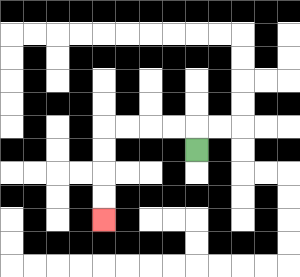{'start': '[8, 6]', 'end': '[4, 9]', 'path_directions': 'U,L,L,L,L,D,D,D,D', 'path_coordinates': '[[8, 6], [8, 5], [7, 5], [6, 5], [5, 5], [4, 5], [4, 6], [4, 7], [4, 8], [4, 9]]'}